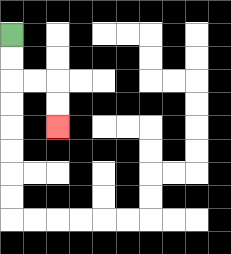{'start': '[0, 1]', 'end': '[2, 5]', 'path_directions': 'D,D,R,R,D,D', 'path_coordinates': '[[0, 1], [0, 2], [0, 3], [1, 3], [2, 3], [2, 4], [2, 5]]'}